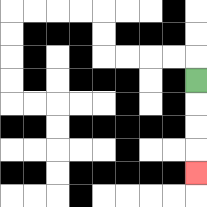{'start': '[8, 3]', 'end': '[8, 7]', 'path_directions': 'D,D,D,D', 'path_coordinates': '[[8, 3], [8, 4], [8, 5], [8, 6], [8, 7]]'}